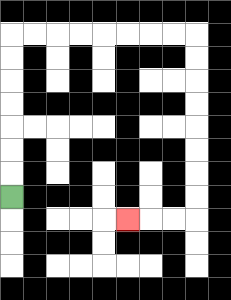{'start': '[0, 8]', 'end': '[5, 9]', 'path_directions': 'U,U,U,U,U,U,U,R,R,R,R,R,R,R,R,D,D,D,D,D,D,D,D,L,L,L', 'path_coordinates': '[[0, 8], [0, 7], [0, 6], [0, 5], [0, 4], [0, 3], [0, 2], [0, 1], [1, 1], [2, 1], [3, 1], [4, 1], [5, 1], [6, 1], [7, 1], [8, 1], [8, 2], [8, 3], [8, 4], [8, 5], [8, 6], [8, 7], [8, 8], [8, 9], [7, 9], [6, 9], [5, 9]]'}